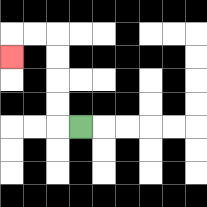{'start': '[3, 5]', 'end': '[0, 2]', 'path_directions': 'L,U,U,U,U,L,L,D', 'path_coordinates': '[[3, 5], [2, 5], [2, 4], [2, 3], [2, 2], [2, 1], [1, 1], [0, 1], [0, 2]]'}